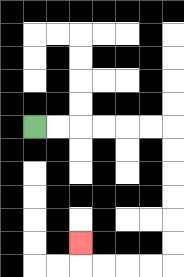{'start': '[1, 5]', 'end': '[3, 10]', 'path_directions': 'R,R,R,R,R,R,D,D,D,D,D,D,L,L,L,L,U', 'path_coordinates': '[[1, 5], [2, 5], [3, 5], [4, 5], [5, 5], [6, 5], [7, 5], [7, 6], [7, 7], [7, 8], [7, 9], [7, 10], [7, 11], [6, 11], [5, 11], [4, 11], [3, 11], [3, 10]]'}